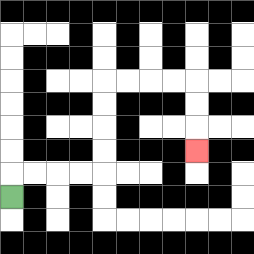{'start': '[0, 8]', 'end': '[8, 6]', 'path_directions': 'U,R,R,R,R,U,U,U,U,R,R,R,R,D,D,D', 'path_coordinates': '[[0, 8], [0, 7], [1, 7], [2, 7], [3, 7], [4, 7], [4, 6], [4, 5], [4, 4], [4, 3], [5, 3], [6, 3], [7, 3], [8, 3], [8, 4], [8, 5], [8, 6]]'}